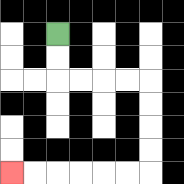{'start': '[2, 1]', 'end': '[0, 7]', 'path_directions': 'D,D,R,R,R,R,D,D,D,D,L,L,L,L,L,L', 'path_coordinates': '[[2, 1], [2, 2], [2, 3], [3, 3], [4, 3], [5, 3], [6, 3], [6, 4], [6, 5], [6, 6], [6, 7], [5, 7], [4, 7], [3, 7], [2, 7], [1, 7], [0, 7]]'}